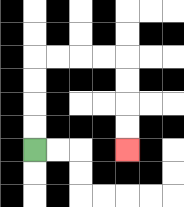{'start': '[1, 6]', 'end': '[5, 6]', 'path_directions': 'U,U,U,U,R,R,R,R,D,D,D,D', 'path_coordinates': '[[1, 6], [1, 5], [1, 4], [1, 3], [1, 2], [2, 2], [3, 2], [4, 2], [5, 2], [5, 3], [5, 4], [5, 5], [5, 6]]'}